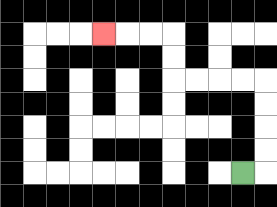{'start': '[10, 7]', 'end': '[4, 1]', 'path_directions': 'R,U,U,U,U,L,L,L,L,U,U,L,L,L', 'path_coordinates': '[[10, 7], [11, 7], [11, 6], [11, 5], [11, 4], [11, 3], [10, 3], [9, 3], [8, 3], [7, 3], [7, 2], [7, 1], [6, 1], [5, 1], [4, 1]]'}